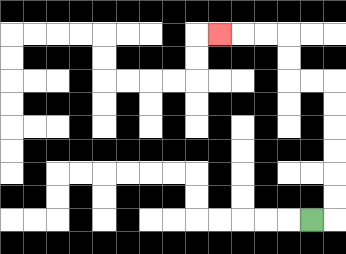{'start': '[13, 9]', 'end': '[9, 1]', 'path_directions': 'R,U,U,U,U,U,U,L,L,U,U,L,L,L', 'path_coordinates': '[[13, 9], [14, 9], [14, 8], [14, 7], [14, 6], [14, 5], [14, 4], [14, 3], [13, 3], [12, 3], [12, 2], [12, 1], [11, 1], [10, 1], [9, 1]]'}